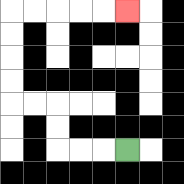{'start': '[5, 6]', 'end': '[5, 0]', 'path_directions': 'L,L,L,U,U,L,L,U,U,U,U,R,R,R,R,R', 'path_coordinates': '[[5, 6], [4, 6], [3, 6], [2, 6], [2, 5], [2, 4], [1, 4], [0, 4], [0, 3], [0, 2], [0, 1], [0, 0], [1, 0], [2, 0], [3, 0], [4, 0], [5, 0]]'}